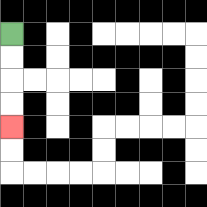{'start': '[0, 1]', 'end': '[0, 5]', 'path_directions': 'D,D,D,D', 'path_coordinates': '[[0, 1], [0, 2], [0, 3], [0, 4], [0, 5]]'}